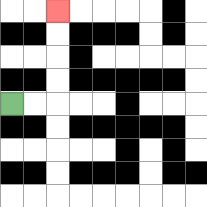{'start': '[0, 4]', 'end': '[2, 0]', 'path_directions': 'R,R,U,U,U,U', 'path_coordinates': '[[0, 4], [1, 4], [2, 4], [2, 3], [2, 2], [2, 1], [2, 0]]'}